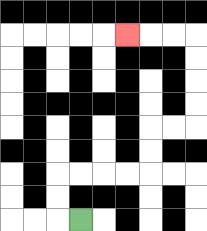{'start': '[3, 9]', 'end': '[5, 1]', 'path_directions': 'L,U,U,R,R,R,R,U,U,R,R,U,U,U,U,L,L,L', 'path_coordinates': '[[3, 9], [2, 9], [2, 8], [2, 7], [3, 7], [4, 7], [5, 7], [6, 7], [6, 6], [6, 5], [7, 5], [8, 5], [8, 4], [8, 3], [8, 2], [8, 1], [7, 1], [6, 1], [5, 1]]'}